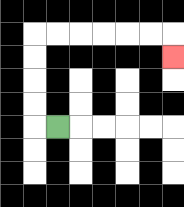{'start': '[2, 5]', 'end': '[7, 2]', 'path_directions': 'L,U,U,U,U,R,R,R,R,R,R,D', 'path_coordinates': '[[2, 5], [1, 5], [1, 4], [1, 3], [1, 2], [1, 1], [2, 1], [3, 1], [4, 1], [5, 1], [6, 1], [7, 1], [7, 2]]'}